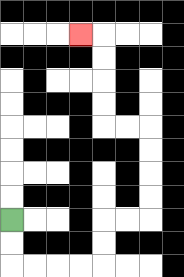{'start': '[0, 9]', 'end': '[3, 1]', 'path_directions': 'D,D,R,R,R,R,U,U,R,R,U,U,U,U,L,L,U,U,U,U,L', 'path_coordinates': '[[0, 9], [0, 10], [0, 11], [1, 11], [2, 11], [3, 11], [4, 11], [4, 10], [4, 9], [5, 9], [6, 9], [6, 8], [6, 7], [6, 6], [6, 5], [5, 5], [4, 5], [4, 4], [4, 3], [4, 2], [4, 1], [3, 1]]'}